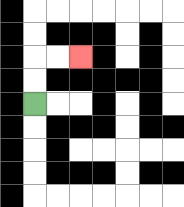{'start': '[1, 4]', 'end': '[3, 2]', 'path_directions': 'U,U,R,R', 'path_coordinates': '[[1, 4], [1, 3], [1, 2], [2, 2], [3, 2]]'}